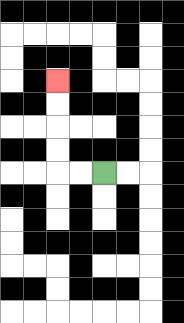{'start': '[4, 7]', 'end': '[2, 3]', 'path_directions': 'L,L,U,U,U,U', 'path_coordinates': '[[4, 7], [3, 7], [2, 7], [2, 6], [2, 5], [2, 4], [2, 3]]'}